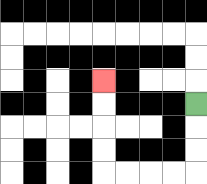{'start': '[8, 4]', 'end': '[4, 3]', 'path_directions': 'D,D,D,L,L,L,L,U,U,U,U', 'path_coordinates': '[[8, 4], [8, 5], [8, 6], [8, 7], [7, 7], [6, 7], [5, 7], [4, 7], [4, 6], [4, 5], [4, 4], [4, 3]]'}